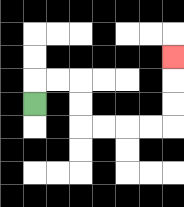{'start': '[1, 4]', 'end': '[7, 2]', 'path_directions': 'U,R,R,D,D,R,R,R,R,U,U,U', 'path_coordinates': '[[1, 4], [1, 3], [2, 3], [3, 3], [3, 4], [3, 5], [4, 5], [5, 5], [6, 5], [7, 5], [7, 4], [7, 3], [7, 2]]'}